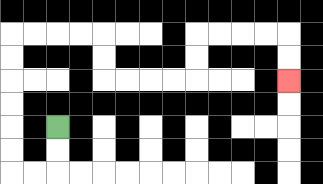{'start': '[2, 5]', 'end': '[12, 3]', 'path_directions': 'D,D,L,L,U,U,U,U,U,U,R,R,R,R,D,D,R,R,R,R,U,U,R,R,R,R,D,D', 'path_coordinates': '[[2, 5], [2, 6], [2, 7], [1, 7], [0, 7], [0, 6], [0, 5], [0, 4], [0, 3], [0, 2], [0, 1], [1, 1], [2, 1], [3, 1], [4, 1], [4, 2], [4, 3], [5, 3], [6, 3], [7, 3], [8, 3], [8, 2], [8, 1], [9, 1], [10, 1], [11, 1], [12, 1], [12, 2], [12, 3]]'}